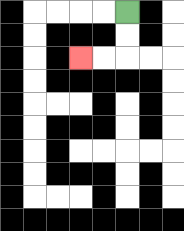{'start': '[5, 0]', 'end': '[3, 2]', 'path_directions': 'D,D,L,L', 'path_coordinates': '[[5, 0], [5, 1], [5, 2], [4, 2], [3, 2]]'}